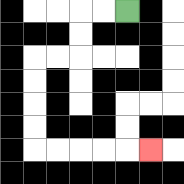{'start': '[5, 0]', 'end': '[6, 6]', 'path_directions': 'L,L,D,D,L,L,D,D,D,D,R,R,R,R,R', 'path_coordinates': '[[5, 0], [4, 0], [3, 0], [3, 1], [3, 2], [2, 2], [1, 2], [1, 3], [1, 4], [1, 5], [1, 6], [2, 6], [3, 6], [4, 6], [5, 6], [6, 6]]'}